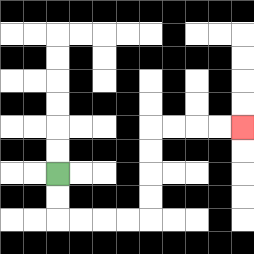{'start': '[2, 7]', 'end': '[10, 5]', 'path_directions': 'D,D,R,R,R,R,U,U,U,U,R,R,R,R', 'path_coordinates': '[[2, 7], [2, 8], [2, 9], [3, 9], [4, 9], [5, 9], [6, 9], [6, 8], [6, 7], [6, 6], [6, 5], [7, 5], [8, 5], [9, 5], [10, 5]]'}